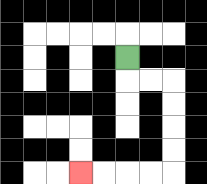{'start': '[5, 2]', 'end': '[3, 7]', 'path_directions': 'D,R,R,D,D,D,D,L,L,L,L', 'path_coordinates': '[[5, 2], [5, 3], [6, 3], [7, 3], [7, 4], [7, 5], [7, 6], [7, 7], [6, 7], [5, 7], [4, 7], [3, 7]]'}